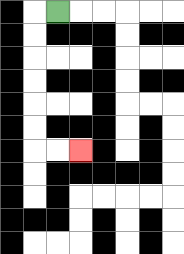{'start': '[2, 0]', 'end': '[3, 6]', 'path_directions': 'L,D,D,D,D,D,D,R,R', 'path_coordinates': '[[2, 0], [1, 0], [1, 1], [1, 2], [1, 3], [1, 4], [1, 5], [1, 6], [2, 6], [3, 6]]'}